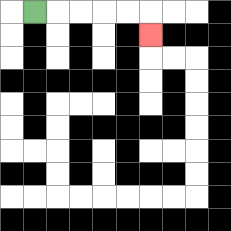{'start': '[1, 0]', 'end': '[6, 1]', 'path_directions': 'R,R,R,R,R,D', 'path_coordinates': '[[1, 0], [2, 0], [3, 0], [4, 0], [5, 0], [6, 0], [6, 1]]'}